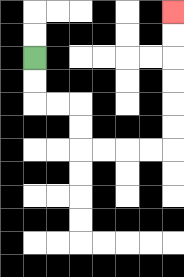{'start': '[1, 2]', 'end': '[7, 0]', 'path_directions': 'D,D,R,R,D,D,R,R,R,R,U,U,U,U,U,U', 'path_coordinates': '[[1, 2], [1, 3], [1, 4], [2, 4], [3, 4], [3, 5], [3, 6], [4, 6], [5, 6], [6, 6], [7, 6], [7, 5], [7, 4], [7, 3], [7, 2], [7, 1], [7, 0]]'}